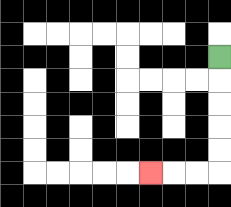{'start': '[9, 2]', 'end': '[6, 7]', 'path_directions': 'D,D,D,D,D,L,L,L', 'path_coordinates': '[[9, 2], [9, 3], [9, 4], [9, 5], [9, 6], [9, 7], [8, 7], [7, 7], [6, 7]]'}